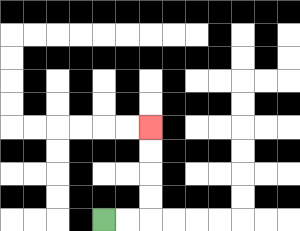{'start': '[4, 9]', 'end': '[6, 5]', 'path_directions': 'R,R,U,U,U,U', 'path_coordinates': '[[4, 9], [5, 9], [6, 9], [6, 8], [6, 7], [6, 6], [6, 5]]'}